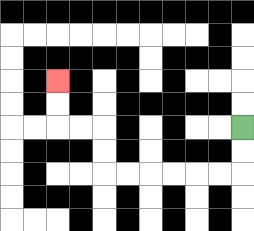{'start': '[10, 5]', 'end': '[2, 3]', 'path_directions': 'D,D,L,L,L,L,L,L,U,U,L,L,U,U', 'path_coordinates': '[[10, 5], [10, 6], [10, 7], [9, 7], [8, 7], [7, 7], [6, 7], [5, 7], [4, 7], [4, 6], [4, 5], [3, 5], [2, 5], [2, 4], [2, 3]]'}